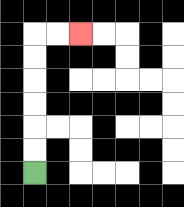{'start': '[1, 7]', 'end': '[3, 1]', 'path_directions': 'U,U,U,U,U,U,R,R', 'path_coordinates': '[[1, 7], [1, 6], [1, 5], [1, 4], [1, 3], [1, 2], [1, 1], [2, 1], [3, 1]]'}